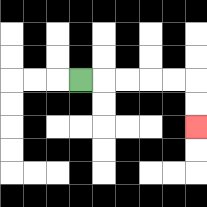{'start': '[3, 3]', 'end': '[8, 5]', 'path_directions': 'R,R,R,R,R,D,D', 'path_coordinates': '[[3, 3], [4, 3], [5, 3], [6, 3], [7, 3], [8, 3], [8, 4], [8, 5]]'}